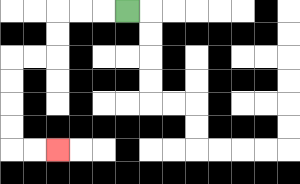{'start': '[5, 0]', 'end': '[2, 6]', 'path_directions': 'L,L,L,D,D,L,L,D,D,D,D,R,R', 'path_coordinates': '[[5, 0], [4, 0], [3, 0], [2, 0], [2, 1], [2, 2], [1, 2], [0, 2], [0, 3], [0, 4], [0, 5], [0, 6], [1, 6], [2, 6]]'}